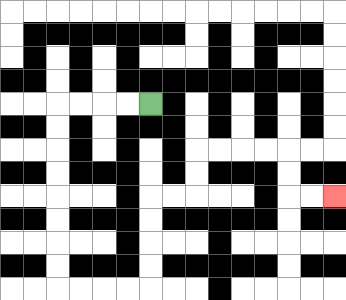{'start': '[6, 4]', 'end': '[14, 8]', 'path_directions': 'L,L,L,L,D,D,D,D,D,D,D,D,R,R,R,R,U,U,U,U,R,R,U,U,R,R,R,R,D,D,R,R', 'path_coordinates': '[[6, 4], [5, 4], [4, 4], [3, 4], [2, 4], [2, 5], [2, 6], [2, 7], [2, 8], [2, 9], [2, 10], [2, 11], [2, 12], [3, 12], [4, 12], [5, 12], [6, 12], [6, 11], [6, 10], [6, 9], [6, 8], [7, 8], [8, 8], [8, 7], [8, 6], [9, 6], [10, 6], [11, 6], [12, 6], [12, 7], [12, 8], [13, 8], [14, 8]]'}